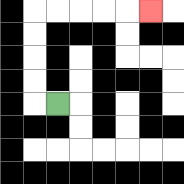{'start': '[2, 4]', 'end': '[6, 0]', 'path_directions': 'L,U,U,U,U,R,R,R,R,R', 'path_coordinates': '[[2, 4], [1, 4], [1, 3], [1, 2], [1, 1], [1, 0], [2, 0], [3, 0], [4, 0], [5, 0], [6, 0]]'}